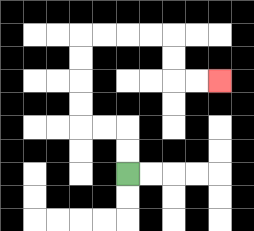{'start': '[5, 7]', 'end': '[9, 3]', 'path_directions': 'U,U,L,L,U,U,U,U,R,R,R,R,D,D,R,R', 'path_coordinates': '[[5, 7], [5, 6], [5, 5], [4, 5], [3, 5], [3, 4], [3, 3], [3, 2], [3, 1], [4, 1], [5, 1], [6, 1], [7, 1], [7, 2], [7, 3], [8, 3], [9, 3]]'}